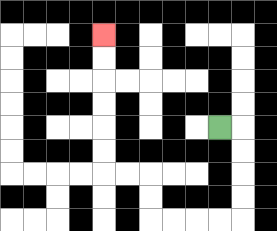{'start': '[9, 5]', 'end': '[4, 1]', 'path_directions': 'R,D,D,D,D,L,L,L,L,U,U,L,L,U,U,U,U,U,U', 'path_coordinates': '[[9, 5], [10, 5], [10, 6], [10, 7], [10, 8], [10, 9], [9, 9], [8, 9], [7, 9], [6, 9], [6, 8], [6, 7], [5, 7], [4, 7], [4, 6], [4, 5], [4, 4], [4, 3], [4, 2], [4, 1]]'}